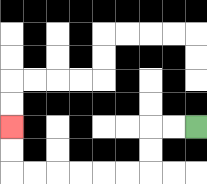{'start': '[8, 5]', 'end': '[0, 5]', 'path_directions': 'L,L,D,D,L,L,L,L,L,L,U,U', 'path_coordinates': '[[8, 5], [7, 5], [6, 5], [6, 6], [6, 7], [5, 7], [4, 7], [3, 7], [2, 7], [1, 7], [0, 7], [0, 6], [0, 5]]'}